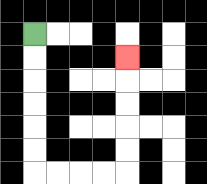{'start': '[1, 1]', 'end': '[5, 2]', 'path_directions': 'D,D,D,D,D,D,R,R,R,R,U,U,U,U,U', 'path_coordinates': '[[1, 1], [1, 2], [1, 3], [1, 4], [1, 5], [1, 6], [1, 7], [2, 7], [3, 7], [4, 7], [5, 7], [5, 6], [5, 5], [5, 4], [5, 3], [5, 2]]'}